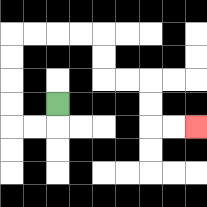{'start': '[2, 4]', 'end': '[8, 5]', 'path_directions': 'D,L,L,U,U,U,U,R,R,R,R,D,D,R,R,D,D,R,R', 'path_coordinates': '[[2, 4], [2, 5], [1, 5], [0, 5], [0, 4], [0, 3], [0, 2], [0, 1], [1, 1], [2, 1], [3, 1], [4, 1], [4, 2], [4, 3], [5, 3], [6, 3], [6, 4], [6, 5], [7, 5], [8, 5]]'}